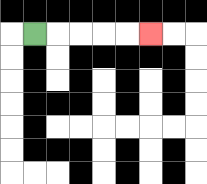{'start': '[1, 1]', 'end': '[6, 1]', 'path_directions': 'R,R,R,R,R', 'path_coordinates': '[[1, 1], [2, 1], [3, 1], [4, 1], [5, 1], [6, 1]]'}